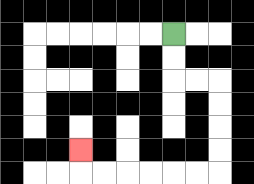{'start': '[7, 1]', 'end': '[3, 6]', 'path_directions': 'D,D,R,R,D,D,D,D,L,L,L,L,L,L,U', 'path_coordinates': '[[7, 1], [7, 2], [7, 3], [8, 3], [9, 3], [9, 4], [9, 5], [9, 6], [9, 7], [8, 7], [7, 7], [6, 7], [5, 7], [4, 7], [3, 7], [3, 6]]'}